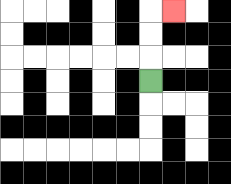{'start': '[6, 3]', 'end': '[7, 0]', 'path_directions': 'U,U,U,R', 'path_coordinates': '[[6, 3], [6, 2], [6, 1], [6, 0], [7, 0]]'}